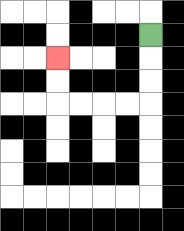{'start': '[6, 1]', 'end': '[2, 2]', 'path_directions': 'D,D,D,L,L,L,L,U,U', 'path_coordinates': '[[6, 1], [6, 2], [6, 3], [6, 4], [5, 4], [4, 4], [3, 4], [2, 4], [2, 3], [2, 2]]'}